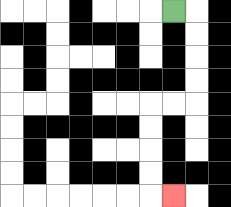{'start': '[7, 0]', 'end': '[7, 8]', 'path_directions': 'R,D,D,D,D,L,L,D,D,D,D,R', 'path_coordinates': '[[7, 0], [8, 0], [8, 1], [8, 2], [8, 3], [8, 4], [7, 4], [6, 4], [6, 5], [6, 6], [6, 7], [6, 8], [7, 8]]'}